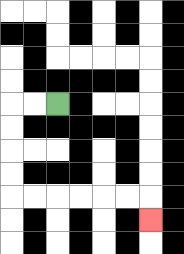{'start': '[2, 4]', 'end': '[6, 9]', 'path_directions': 'L,L,D,D,D,D,R,R,R,R,R,R,D', 'path_coordinates': '[[2, 4], [1, 4], [0, 4], [0, 5], [0, 6], [0, 7], [0, 8], [1, 8], [2, 8], [3, 8], [4, 8], [5, 8], [6, 8], [6, 9]]'}